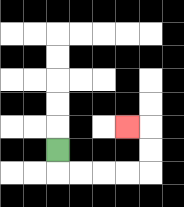{'start': '[2, 6]', 'end': '[5, 5]', 'path_directions': 'D,R,R,R,R,U,U,L', 'path_coordinates': '[[2, 6], [2, 7], [3, 7], [4, 7], [5, 7], [6, 7], [6, 6], [6, 5], [5, 5]]'}